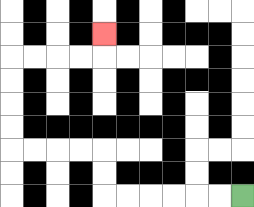{'start': '[10, 8]', 'end': '[4, 1]', 'path_directions': 'L,L,L,L,L,L,U,U,L,L,L,L,U,U,U,U,R,R,R,R,U', 'path_coordinates': '[[10, 8], [9, 8], [8, 8], [7, 8], [6, 8], [5, 8], [4, 8], [4, 7], [4, 6], [3, 6], [2, 6], [1, 6], [0, 6], [0, 5], [0, 4], [0, 3], [0, 2], [1, 2], [2, 2], [3, 2], [4, 2], [4, 1]]'}